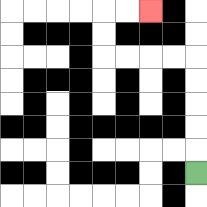{'start': '[8, 7]', 'end': '[6, 0]', 'path_directions': 'U,U,U,U,U,L,L,L,L,U,U,R,R', 'path_coordinates': '[[8, 7], [8, 6], [8, 5], [8, 4], [8, 3], [8, 2], [7, 2], [6, 2], [5, 2], [4, 2], [4, 1], [4, 0], [5, 0], [6, 0]]'}